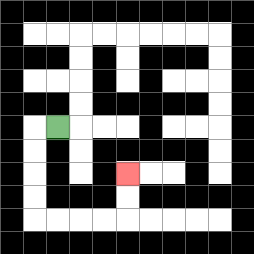{'start': '[2, 5]', 'end': '[5, 7]', 'path_directions': 'L,D,D,D,D,R,R,R,R,U,U', 'path_coordinates': '[[2, 5], [1, 5], [1, 6], [1, 7], [1, 8], [1, 9], [2, 9], [3, 9], [4, 9], [5, 9], [5, 8], [5, 7]]'}